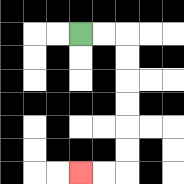{'start': '[3, 1]', 'end': '[3, 7]', 'path_directions': 'R,R,D,D,D,D,D,D,L,L', 'path_coordinates': '[[3, 1], [4, 1], [5, 1], [5, 2], [5, 3], [5, 4], [5, 5], [5, 6], [5, 7], [4, 7], [3, 7]]'}